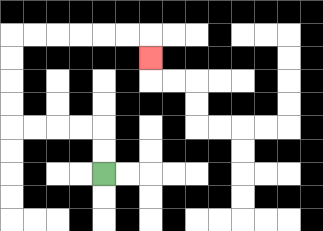{'start': '[4, 7]', 'end': '[6, 2]', 'path_directions': 'U,U,L,L,L,L,U,U,U,U,R,R,R,R,R,R,D', 'path_coordinates': '[[4, 7], [4, 6], [4, 5], [3, 5], [2, 5], [1, 5], [0, 5], [0, 4], [0, 3], [0, 2], [0, 1], [1, 1], [2, 1], [3, 1], [4, 1], [5, 1], [6, 1], [6, 2]]'}